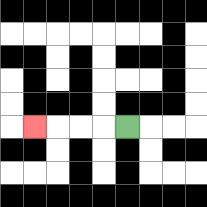{'start': '[5, 5]', 'end': '[1, 5]', 'path_directions': 'L,L,L,L', 'path_coordinates': '[[5, 5], [4, 5], [3, 5], [2, 5], [1, 5]]'}